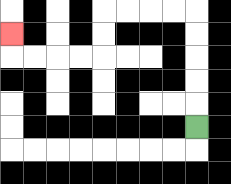{'start': '[8, 5]', 'end': '[0, 1]', 'path_directions': 'U,U,U,U,U,L,L,L,L,D,D,L,L,L,L,U', 'path_coordinates': '[[8, 5], [8, 4], [8, 3], [8, 2], [8, 1], [8, 0], [7, 0], [6, 0], [5, 0], [4, 0], [4, 1], [4, 2], [3, 2], [2, 2], [1, 2], [0, 2], [0, 1]]'}